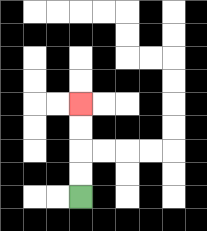{'start': '[3, 8]', 'end': '[3, 4]', 'path_directions': 'U,U,U,U', 'path_coordinates': '[[3, 8], [3, 7], [3, 6], [3, 5], [3, 4]]'}